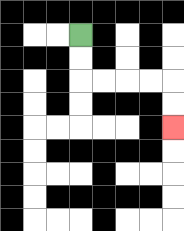{'start': '[3, 1]', 'end': '[7, 5]', 'path_directions': 'D,D,R,R,R,R,D,D', 'path_coordinates': '[[3, 1], [3, 2], [3, 3], [4, 3], [5, 3], [6, 3], [7, 3], [7, 4], [7, 5]]'}